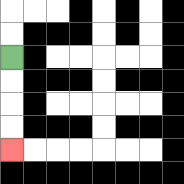{'start': '[0, 2]', 'end': '[0, 6]', 'path_directions': 'D,D,D,D', 'path_coordinates': '[[0, 2], [0, 3], [0, 4], [0, 5], [0, 6]]'}